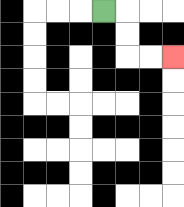{'start': '[4, 0]', 'end': '[7, 2]', 'path_directions': 'R,D,D,R,R', 'path_coordinates': '[[4, 0], [5, 0], [5, 1], [5, 2], [6, 2], [7, 2]]'}